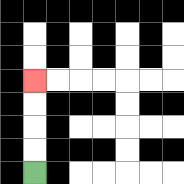{'start': '[1, 7]', 'end': '[1, 3]', 'path_directions': 'U,U,U,U', 'path_coordinates': '[[1, 7], [1, 6], [1, 5], [1, 4], [1, 3]]'}